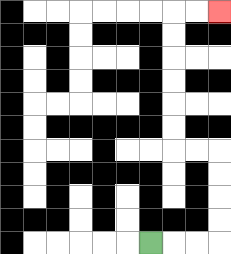{'start': '[6, 10]', 'end': '[9, 0]', 'path_directions': 'R,R,R,U,U,U,U,L,L,U,U,U,U,U,U,R,R', 'path_coordinates': '[[6, 10], [7, 10], [8, 10], [9, 10], [9, 9], [9, 8], [9, 7], [9, 6], [8, 6], [7, 6], [7, 5], [7, 4], [7, 3], [7, 2], [7, 1], [7, 0], [8, 0], [9, 0]]'}